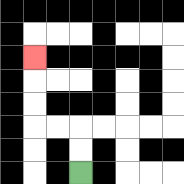{'start': '[3, 7]', 'end': '[1, 2]', 'path_directions': 'U,U,L,L,U,U,U', 'path_coordinates': '[[3, 7], [3, 6], [3, 5], [2, 5], [1, 5], [1, 4], [1, 3], [1, 2]]'}